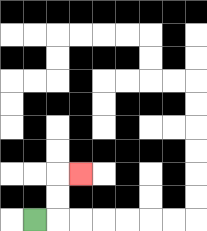{'start': '[1, 9]', 'end': '[3, 7]', 'path_directions': 'R,U,U,R', 'path_coordinates': '[[1, 9], [2, 9], [2, 8], [2, 7], [3, 7]]'}